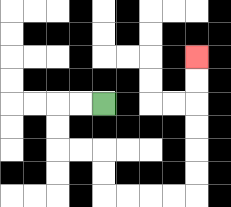{'start': '[4, 4]', 'end': '[8, 2]', 'path_directions': 'L,L,D,D,R,R,D,D,R,R,R,R,U,U,U,U,U,U', 'path_coordinates': '[[4, 4], [3, 4], [2, 4], [2, 5], [2, 6], [3, 6], [4, 6], [4, 7], [4, 8], [5, 8], [6, 8], [7, 8], [8, 8], [8, 7], [8, 6], [8, 5], [8, 4], [8, 3], [8, 2]]'}